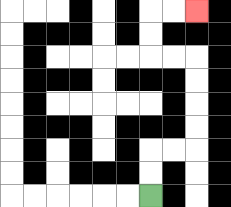{'start': '[6, 8]', 'end': '[8, 0]', 'path_directions': 'U,U,R,R,U,U,U,U,L,L,U,U,R,R', 'path_coordinates': '[[6, 8], [6, 7], [6, 6], [7, 6], [8, 6], [8, 5], [8, 4], [8, 3], [8, 2], [7, 2], [6, 2], [6, 1], [6, 0], [7, 0], [8, 0]]'}